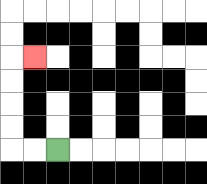{'start': '[2, 6]', 'end': '[1, 2]', 'path_directions': 'L,L,U,U,U,U,R', 'path_coordinates': '[[2, 6], [1, 6], [0, 6], [0, 5], [0, 4], [0, 3], [0, 2], [1, 2]]'}